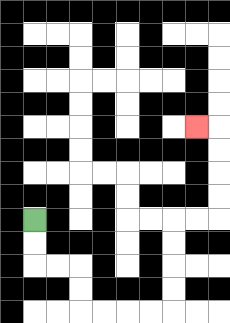{'start': '[1, 9]', 'end': '[8, 5]', 'path_directions': 'D,D,R,R,D,D,R,R,R,R,U,U,U,U,R,R,U,U,U,U,L', 'path_coordinates': '[[1, 9], [1, 10], [1, 11], [2, 11], [3, 11], [3, 12], [3, 13], [4, 13], [5, 13], [6, 13], [7, 13], [7, 12], [7, 11], [7, 10], [7, 9], [8, 9], [9, 9], [9, 8], [9, 7], [9, 6], [9, 5], [8, 5]]'}